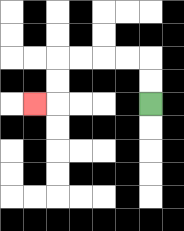{'start': '[6, 4]', 'end': '[1, 4]', 'path_directions': 'U,U,L,L,L,L,D,D,L', 'path_coordinates': '[[6, 4], [6, 3], [6, 2], [5, 2], [4, 2], [3, 2], [2, 2], [2, 3], [2, 4], [1, 4]]'}